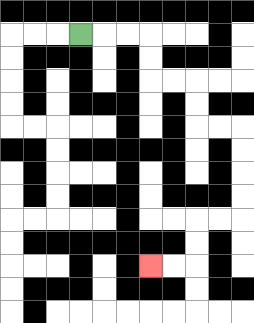{'start': '[3, 1]', 'end': '[6, 11]', 'path_directions': 'R,R,R,D,D,R,R,D,D,R,R,D,D,D,D,L,L,D,D,L,L', 'path_coordinates': '[[3, 1], [4, 1], [5, 1], [6, 1], [6, 2], [6, 3], [7, 3], [8, 3], [8, 4], [8, 5], [9, 5], [10, 5], [10, 6], [10, 7], [10, 8], [10, 9], [9, 9], [8, 9], [8, 10], [8, 11], [7, 11], [6, 11]]'}